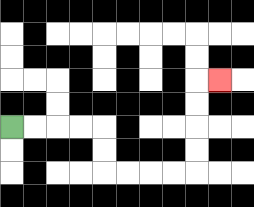{'start': '[0, 5]', 'end': '[9, 3]', 'path_directions': 'R,R,R,R,D,D,R,R,R,R,U,U,U,U,R', 'path_coordinates': '[[0, 5], [1, 5], [2, 5], [3, 5], [4, 5], [4, 6], [4, 7], [5, 7], [6, 7], [7, 7], [8, 7], [8, 6], [8, 5], [8, 4], [8, 3], [9, 3]]'}